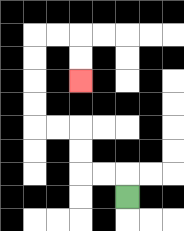{'start': '[5, 8]', 'end': '[3, 3]', 'path_directions': 'U,L,L,U,U,L,L,U,U,U,U,R,R,D,D', 'path_coordinates': '[[5, 8], [5, 7], [4, 7], [3, 7], [3, 6], [3, 5], [2, 5], [1, 5], [1, 4], [1, 3], [1, 2], [1, 1], [2, 1], [3, 1], [3, 2], [3, 3]]'}